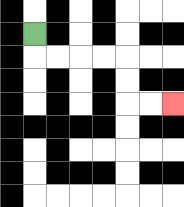{'start': '[1, 1]', 'end': '[7, 4]', 'path_directions': 'D,R,R,R,R,D,D,R,R', 'path_coordinates': '[[1, 1], [1, 2], [2, 2], [3, 2], [4, 2], [5, 2], [5, 3], [5, 4], [6, 4], [7, 4]]'}